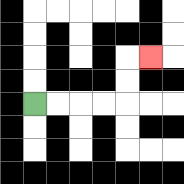{'start': '[1, 4]', 'end': '[6, 2]', 'path_directions': 'R,R,R,R,U,U,R', 'path_coordinates': '[[1, 4], [2, 4], [3, 4], [4, 4], [5, 4], [5, 3], [5, 2], [6, 2]]'}